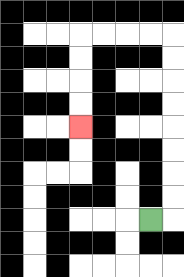{'start': '[6, 9]', 'end': '[3, 5]', 'path_directions': 'R,U,U,U,U,U,U,U,U,L,L,L,L,D,D,D,D', 'path_coordinates': '[[6, 9], [7, 9], [7, 8], [7, 7], [7, 6], [7, 5], [7, 4], [7, 3], [7, 2], [7, 1], [6, 1], [5, 1], [4, 1], [3, 1], [3, 2], [3, 3], [3, 4], [3, 5]]'}